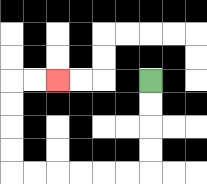{'start': '[6, 3]', 'end': '[2, 3]', 'path_directions': 'D,D,D,D,L,L,L,L,L,L,U,U,U,U,R,R', 'path_coordinates': '[[6, 3], [6, 4], [6, 5], [6, 6], [6, 7], [5, 7], [4, 7], [3, 7], [2, 7], [1, 7], [0, 7], [0, 6], [0, 5], [0, 4], [0, 3], [1, 3], [2, 3]]'}